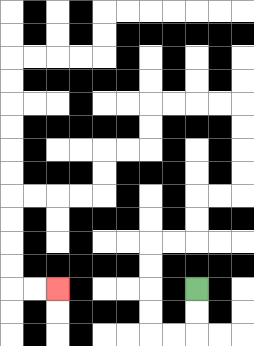{'start': '[8, 12]', 'end': '[2, 12]', 'path_directions': 'D,D,L,L,U,U,U,U,R,R,U,U,R,R,U,U,U,U,L,L,L,L,D,D,L,L,D,D,L,L,L,L,D,D,D,D,R,R', 'path_coordinates': '[[8, 12], [8, 13], [8, 14], [7, 14], [6, 14], [6, 13], [6, 12], [6, 11], [6, 10], [7, 10], [8, 10], [8, 9], [8, 8], [9, 8], [10, 8], [10, 7], [10, 6], [10, 5], [10, 4], [9, 4], [8, 4], [7, 4], [6, 4], [6, 5], [6, 6], [5, 6], [4, 6], [4, 7], [4, 8], [3, 8], [2, 8], [1, 8], [0, 8], [0, 9], [0, 10], [0, 11], [0, 12], [1, 12], [2, 12]]'}